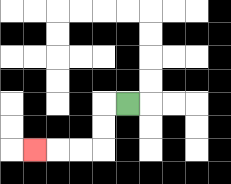{'start': '[5, 4]', 'end': '[1, 6]', 'path_directions': 'L,D,D,L,L,L', 'path_coordinates': '[[5, 4], [4, 4], [4, 5], [4, 6], [3, 6], [2, 6], [1, 6]]'}